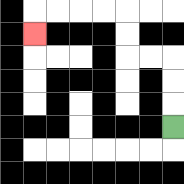{'start': '[7, 5]', 'end': '[1, 1]', 'path_directions': 'U,U,U,L,L,U,U,L,L,L,L,D', 'path_coordinates': '[[7, 5], [7, 4], [7, 3], [7, 2], [6, 2], [5, 2], [5, 1], [5, 0], [4, 0], [3, 0], [2, 0], [1, 0], [1, 1]]'}